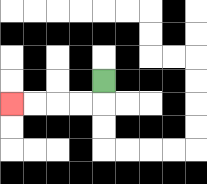{'start': '[4, 3]', 'end': '[0, 4]', 'path_directions': 'D,L,L,L,L', 'path_coordinates': '[[4, 3], [4, 4], [3, 4], [2, 4], [1, 4], [0, 4]]'}